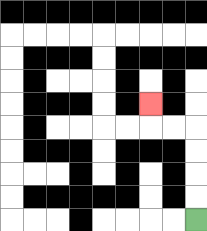{'start': '[8, 9]', 'end': '[6, 4]', 'path_directions': 'U,U,U,U,L,L,U', 'path_coordinates': '[[8, 9], [8, 8], [8, 7], [8, 6], [8, 5], [7, 5], [6, 5], [6, 4]]'}